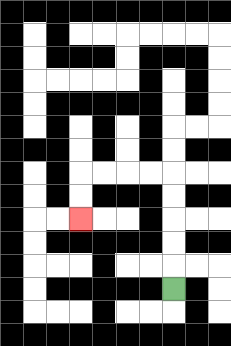{'start': '[7, 12]', 'end': '[3, 9]', 'path_directions': 'U,U,U,U,U,L,L,L,L,D,D', 'path_coordinates': '[[7, 12], [7, 11], [7, 10], [7, 9], [7, 8], [7, 7], [6, 7], [5, 7], [4, 7], [3, 7], [3, 8], [3, 9]]'}